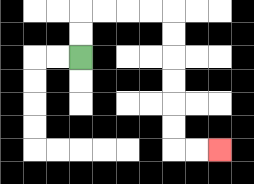{'start': '[3, 2]', 'end': '[9, 6]', 'path_directions': 'U,U,R,R,R,R,D,D,D,D,D,D,R,R', 'path_coordinates': '[[3, 2], [3, 1], [3, 0], [4, 0], [5, 0], [6, 0], [7, 0], [7, 1], [7, 2], [7, 3], [7, 4], [7, 5], [7, 6], [8, 6], [9, 6]]'}